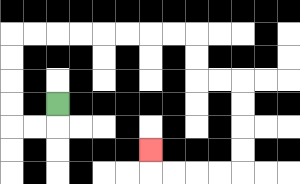{'start': '[2, 4]', 'end': '[6, 6]', 'path_directions': 'D,L,L,U,U,U,U,R,R,R,R,R,R,R,R,D,D,R,R,D,D,D,D,L,L,L,L,U', 'path_coordinates': '[[2, 4], [2, 5], [1, 5], [0, 5], [0, 4], [0, 3], [0, 2], [0, 1], [1, 1], [2, 1], [3, 1], [4, 1], [5, 1], [6, 1], [7, 1], [8, 1], [8, 2], [8, 3], [9, 3], [10, 3], [10, 4], [10, 5], [10, 6], [10, 7], [9, 7], [8, 7], [7, 7], [6, 7], [6, 6]]'}